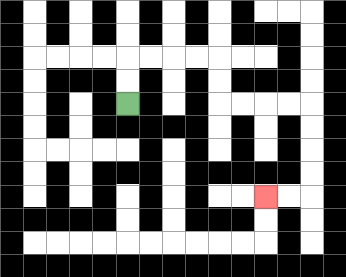{'start': '[5, 4]', 'end': '[11, 8]', 'path_directions': 'U,U,R,R,R,R,D,D,R,R,R,R,D,D,D,D,L,L', 'path_coordinates': '[[5, 4], [5, 3], [5, 2], [6, 2], [7, 2], [8, 2], [9, 2], [9, 3], [9, 4], [10, 4], [11, 4], [12, 4], [13, 4], [13, 5], [13, 6], [13, 7], [13, 8], [12, 8], [11, 8]]'}